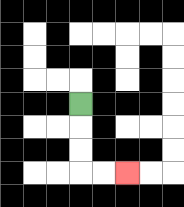{'start': '[3, 4]', 'end': '[5, 7]', 'path_directions': 'D,D,D,R,R', 'path_coordinates': '[[3, 4], [3, 5], [3, 6], [3, 7], [4, 7], [5, 7]]'}